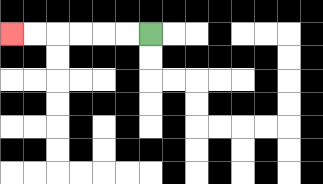{'start': '[6, 1]', 'end': '[0, 1]', 'path_directions': 'L,L,L,L,L,L', 'path_coordinates': '[[6, 1], [5, 1], [4, 1], [3, 1], [2, 1], [1, 1], [0, 1]]'}